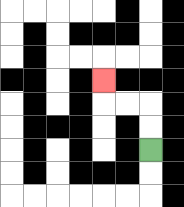{'start': '[6, 6]', 'end': '[4, 3]', 'path_directions': 'U,U,L,L,U', 'path_coordinates': '[[6, 6], [6, 5], [6, 4], [5, 4], [4, 4], [4, 3]]'}